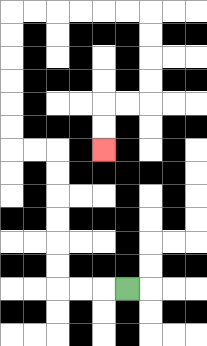{'start': '[5, 12]', 'end': '[4, 6]', 'path_directions': 'L,L,L,U,U,U,U,U,U,L,L,U,U,U,U,U,U,R,R,R,R,R,R,D,D,D,D,L,L,D,D', 'path_coordinates': '[[5, 12], [4, 12], [3, 12], [2, 12], [2, 11], [2, 10], [2, 9], [2, 8], [2, 7], [2, 6], [1, 6], [0, 6], [0, 5], [0, 4], [0, 3], [0, 2], [0, 1], [0, 0], [1, 0], [2, 0], [3, 0], [4, 0], [5, 0], [6, 0], [6, 1], [6, 2], [6, 3], [6, 4], [5, 4], [4, 4], [4, 5], [4, 6]]'}